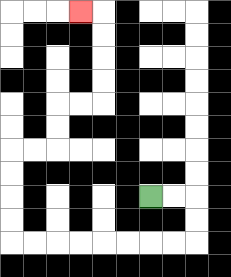{'start': '[6, 8]', 'end': '[3, 0]', 'path_directions': 'R,R,D,D,L,L,L,L,L,L,L,L,U,U,U,U,R,R,U,U,R,R,U,U,U,U,L', 'path_coordinates': '[[6, 8], [7, 8], [8, 8], [8, 9], [8, 10], [7, 10], [6, 10], [5, 10], [4, 10], [3, 10], [2, 10], [1, 10], [0, 10], [0, 9], [0, 8], [0, 7], [0, 6], [1, 6], [2, 6], [2, 5], [2, 4], [3, 4], [4, 4], [4, 3], [4, 2], [4, 1], [4, 0], [3, 0]]'}